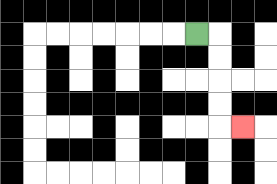{'start': '[8, 1]', 'end': '[10, 5]', 'path_directions': 'R,D,D,D,D,R', 'path_coordinates': '[[8, 1], [9, 1], [9, 2], [9, 3], [9, 4], [9, 5], [10, 5]]'}